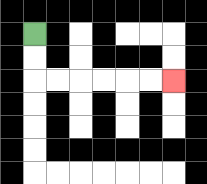{'start': '[1, 1]', 'end': '[7, 3]', 'path_directions': 'D,D,R,R,R,R,R,R', 'path_coordinates': '[[1, 1], [1, 2], [1, 3], [2, 3], [3, 3], [4, 3], [5, 3], [6, 3], [7, 3]]'}